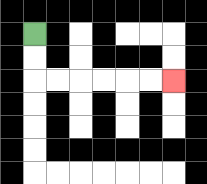{'start': '[1, 1]', 'end': '[7, 3]', 'path_directions': 'D,D,R,R,R,R,R,R', 'path_coordinates': '[[1, 1], [1, 2], [1, 3], [2, 3], [3, 3], [4, 3], [5, 3], [6, 3], [7, 3]]'}